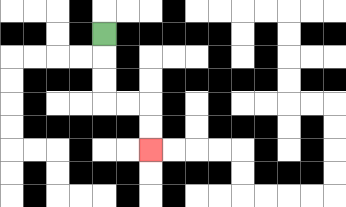{'start': '[4, 1]', 'end': '[6, 6]', 'path_directions': 'D,D,D,R,R,D,D', 'path_coordinates': '[[4, 1], [4, 2], [4, 3], [4, 4], [5, 4], [6, 4], [6, 5], [6, 6]]'}